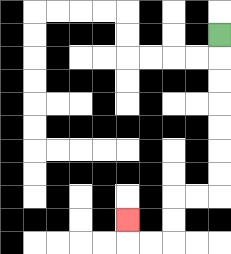{'start': '[9, 1]', 'end': '[5, 9]', 'path_directions': 'D,D,D,D,D,D,D,L,L,D,D,L,L,U', 'path_coordinates': '[[9, 1], [9, 2], [9, 3], [9, 4], [9, 5], [9, 6], [9, 7], [9, 8], [8, 8], [7, 8], [7, 9], [7, 10], [6, 10], [5, 10], [5, 9]]'}